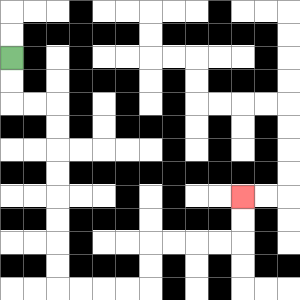{'start': '[0, 2]', 'end': '[10, 8]', 'path_directions': 'D,D,R,R,D,D,D,D,D,D,D,D,R,R,R,R,U,U,R,R,R,R,U,U', 'path_coordinates': '[[0, 2], [0, 3], [0, 4], [1, 4], [2, 4], [2, 5], [2, 6], [2, 7], [2, 8], [2, 9], [2, 10], [2, 11], [2, 12], [3, 12], [4, 12], [5, 12], [6, 12], [6, 11], [6, 10], [7, 10], [8, 10], [9, 10], [10, 10], [10, 9], [10, 8]]'}